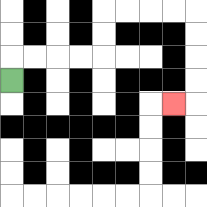{'start': '[0, 3]', 'end': '[7, 4]', 'path_directions': 'U,R,R,R,R,U,U,R,R,R,R,D,D,D,D,L', 'path_coordinates': '[[0, 3], [0, 2], [1, 2], [2, 2], [3, 2], [4, 2], [4, 1], [4, 0], [5, 0], [6, 0], [7, 0], [8, 0], [8, 1], [8, 2], [8, 3], [8, 4], [7, 4]]'}